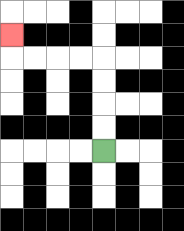{'start': '[4, 6]', 'end': '[0, 1]', 'path_directions': 'U,U,U,U,L,L,L,L,U', 'path_coordinates': '[[4, 6], [4, 5], [4, 4], [4, 3], [4, 2], [3, 2], [2, 2], [1, 2], [0, 2], [0, 1]]'}